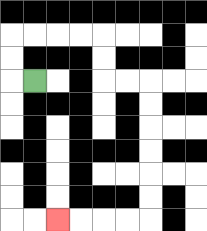{'start': '[1, 3]', 'end': '[2, 9]', 'path_directions': 'L,U,U,R,R,R,R,D,D,R,R,D,D,D,D,D,D,L,L,L,L', 'path_coordinates': '[[1, 3], [0, 3], [0, 2], [0, 1], [1, 1], [2, 1], [3, 1], [4, 1], [4, 2], [4, 3], [5, 3], [6, 3], [6, 4], [6, 5], [6, 6], [6, 7], [6, 8], [6, 9], [5, 9], [4, 9], [3, 9], [2, 9]]'}